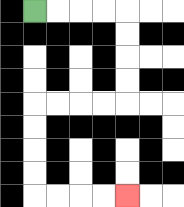{'start': '[1, 0]', 'end': '[5, 8]', 'path_directions': 'R,R,R,R,D,D,D,D,L,L,L,L,D,D,D,D,R,R,R,R', 'path_coordinates': '[[1, 0], [2, 0], [3, 0], [4, 0], [5, 0], [5, 1], [5, 2], [5, 3], [5, 4], [4, 4], [3, 4], [2, 4], [1, 4], [1, 5], [1, 6], [1, 7], [1, 8], [2, 8], [3, 8], [4, 8], [5, 8]]'}